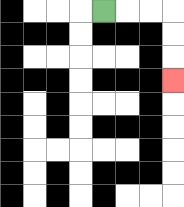{'start': '[4, 0]', 'end': '[7, 3]', 'path_directions': 'R,R,R,D,D,D', 'path_coordinates': '[[4, 0], [5, 0], [6, 0], [7, 0], [7, 1], [7, 2], [7, 3]]'}